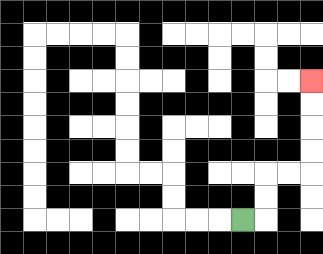{'start': '[10, 9]', 'end': '[13, 3]', 'path_directions': 'R,U,U,R,R,U,U,U,U', 'path_coordinates': '[[10, 9], [11, 9], [11, 8], [11, 7], [12, 7], [13, 7], [13, 6], [13, 5], [13, 4], [13, 3]]'}